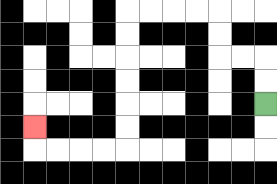{'start': '[11, 4]', 'end': '[1, 5]', 'path_directions': 'U,U,L,L,U,U,L,L,L,L,D,D,D,D,D,D,L,L,L,L,U', 'path_coordinates': '[[11, 4], [11, 3], [11, 2], [10, 2], [9, 2], [9, 1], [9, 0], [8, 0], [7, 0], [6, 0], [5, 0], [5, 1], [5, 2], [5, 3], [5, 4], [5, 5], [5, 6], [4, 6], [3, 6], [2, 6], [1, 6], [1, 5]]'}